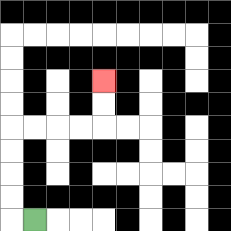{'start': '[1, 9]', 'end': '[4, 3]', 'path_directions': 'L,U,U,U,U,R,R,R,R,U,U', 'path_coordinates': '[[1, 9], [0, 9], [0, 8], [0, 7], [0, 6], [0, 5], [1, 5], [2, 5], [3, 5], [4, 5], [4, 4], [4, 3]]'}